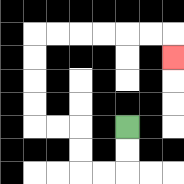{'start': '[5, 5]', 'end': '[7, 2]', 'path_directions': 'D,D,L,L,U,U,L,L,U,U,U,U,R,R,R,R,R,R,D', 'path_coordinates': '[[5, 5], [5, 6], [5, 7], [4, 7], [3, 7], [3, 6], [3, 5], [2, 5], [1, 5], [1, 4], [1, 3], [1, 2], [1, 1], [2, 1], [3, 1], [4, 1], [5, 1], [6, 1], [7, 1], [7, 2]]'}